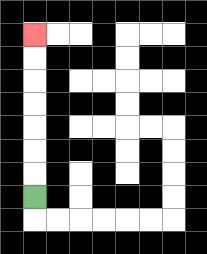{'start': '[1, 8]', 'end': '[1, 1]', 'path_directions': 'U,U,U,U,U,U,U', 'path_coordinates': '[[1, 8], [1, 7], [1, 6], [1, 5], [1, 4], [1, 3], [1, 2], [1, 1]]'}